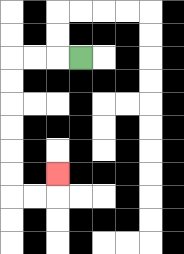{'start': '[3, 2]', 'end': '[2, 7]', 'path_directions': 'L,L,L,D,D,D,D,D,D,R,R,U', 'path_coordinates': '[[3, 2], [2, 2], [1, 2], [0, 2], [0, 3], [0, 4], [0, 5], [0, 6], [0, 7], [0, 8], [1, 8], [2, 8], [2, 7]]'}